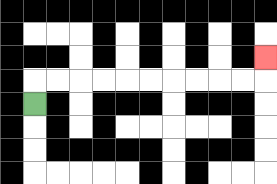{'start': '[1, 4]', 'end': '[11, 2]', 'path_directions': 'U,R,R,R,R,R,R,R,R,R,R,U', 'path_coordinates': '[[1, 4], [1, 3], [2, 3], [3, 3], [4, 3], [5, 3], [6, 3], [7, 3], [8, 3], [9, 3], [10, 3], [11, 3], [11, 2]]'}